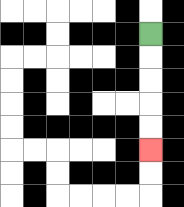{'start': '[6, 1]', 'end': '[6, 6]', 'path_directions': 'D,D,D,D,D', 'path_coordinates': '[[6, 1], [6, 2], [6, 3], [6, 4], [6, 5], [6, 6]]'}